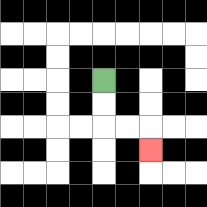{'start': '[4, 3]', 'end': '[6, 6]', 'path_directions': 'D,D,R,R,D', 'path_coordinates': '[[4, 3], [4, 4], [4, 5], [5, 5], [6, 5], [6, 6]]'}